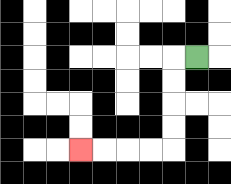{'start': '[8, 2]', 'end': '[3, 6]', 'path_directions': 'L,D,D,D,D,L,L,L,L', 'path_coordinates': '[[8, 2], [7, 2], [7, 3], [7, 4], [7, 5], [7, 6], [6, 6], [5, 6], [4, 6], [3, 6]]'}